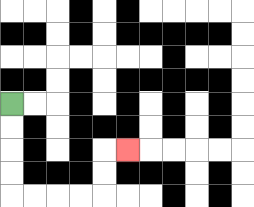{'start': '[0, 4]', 'end': '[5, 6]', 'path_directions': 'D,D,D,D,R,R,R,R,U,U,R', 'path_coordinates': '[[0, 4], [0, 5], [0, 6], [0, 7], [0, 8], [1, 8], [2, 8], [3, 8], [4, 8], [4, 7], [4, 6], [5, 6]]'}